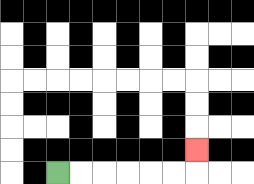{'start': '[2, 7]', 'end': '[8, 6]', 'path_directions': 'R,R,R,R,R,R,U', 'path_coordinates': '[[2, 7], [3, 7], [4, 7], [5, 7], [6, 7], [7, 7], [8, 7], [8, 6]]'}